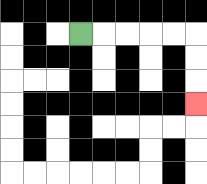{'start': '[3, 1]', 'end': '[8, 4]', 'path_directions': 'R,R,R,R,R,D,D,D', 'path_coordinates': '[[3, 1], [4, 1], [5, 1], [6, 1], [7, 1], [8, 1], [8, 2], [8, 3], [8, 4]]'}